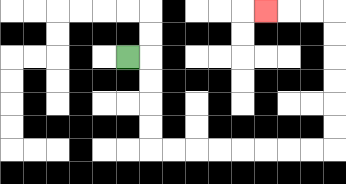{'start': '[5, 2]', 'end': '[11, 0]', 'path_directions': 'R,D,D,D,D,R,R,R,R,R,R,R,R,U,U,U,U,U,U,L,L,L', 'path_coordinates': '[[5, 2], [6, 2], [6, 3], [6, 4], [6, 5], [6, 6], [7, 6], [8, 6], [9, 6], [10, 6], [11, 6], [12, 6], [13, 6], [14, 6], [14, 5], [14, 4], [14, 3], [14, 2], [14, 1], [14, 0], [13, 0], [12, 0], [11, 0]]'}